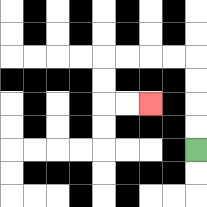{'start': '[8, 6]', 'end': '[6, 4]', 'path_directions': 'U,U,U,U,L,L,L,L,D,D,R,R', 'path_coordinates': '[[8, 6], [8, 5], [8, 4], [8, 3], [8, 2], [7, 2], [6, 2], [5, 2], [4, 2], [4, 3], [4, 4], [5, 4], [6, 4]]'}